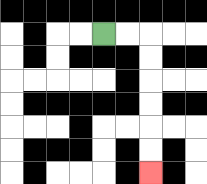{'start': '[4, 1]', 'end': '[6, 7]', 'path_directions': 'R,R,D,D,D,D,D,D', 'path_coordinates': '[[4, 1], [5, 1], [6, 1], [6, 2], [6, 3], [6, 4], [6, 5], [6, 6], [6, 7]]'}